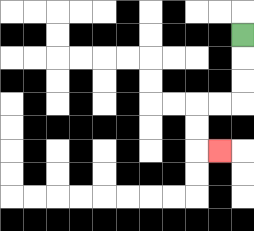{'start': '[10, 1]', 'end': '[9, 6]', 'path_directions': 'D,D,D,L,L,D,D,R', 'path_coordinates': '[[10, 1], [10, 2], [10, 3], [10, 4], [9, 4], [8, 4], [8, 5], [8, 6], [9, 6]]'}